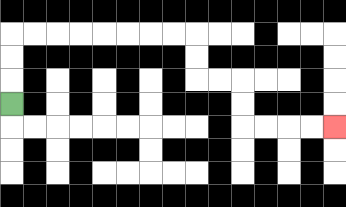{'start': '[0, 4]', 'end': '[14, 5]', 'path_directions': 'U,U,U,R,R,R,R,R,R,R,R,D,D,R,R,D,D,R,R,R,R', 'path_coordinates': '[[0, 4], [0, 3], [0, 2], [0, 1], [1, 1], [2, 1], [3, 1], [4, 1], [5, 1], [6, 1], [7, 1], [8, 1], [8, 2], [8, 3], [9, 3], [10, 3], [10, 4], [10, 5], [11, 5], [12, 5], [13, 5], [14, 5]]'}